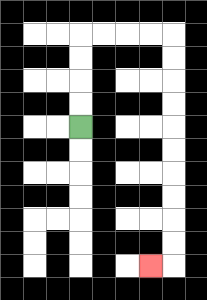{'start': '[3, 5]', 'end': '[6, 11]', 'path_directions': 'U,U,U,U,R,R,R,R,D,D,D,D,D,D,D,D,D,D,L', 'path_coordinates': '[[3, 5], [3, 4], [3, 3], [3, 2], [3, 1], [4, 1], [5, 1], [6, 1], [7, 1], [7, 2], [7, 3], [7, 4], [7, 5], [7, 6], [7, 7], [7, 8], [7, 9], [7, 10], [7, 11], [6, 11]]'}